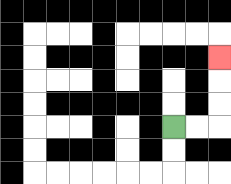{'start': '[7, 5]', 'end': '[9, 2]', 'path_directions': 'R,R,U,U,U', 'path_coordinates': '[[7, 5], [8, 5], [9, 5], [9, 4], [9, 3], [9, 2]]'}